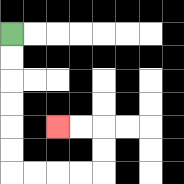{'start': '[0, 1]', 'end': '[2, 5]', 'path_directions': 'D,D,D,D,D,D,R,R,R,R,U,U,L,L', 'path_coordinates': '[[0, 1], [0, 2], [0, 3], [0, 4], [0, 5], [0, 6], [0, 7], [1, 7], [2, 7], [3, 7], [4, 7], [4, 6], [4, 5], [3, 5], [2, 5]]'}